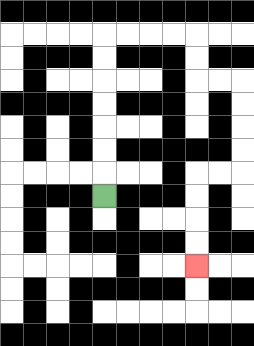{'start': '[4, 8]', 'end': '[8, 11]', 'path_directions': 'U,U,U,U,U,U,U,R,R,R,R,D,D,R,R,D,D,D,D,L,L,D,D,D,D', 'path_coordinates': '[[4, 8], [4, 7], [4, 6], [4, 5], [4, 4], [4, 3], [4, 2], [4, 1], [5, 1], [6, 1], [7, 1], [8, 1], [8, 2], [8, 3], [9, 3], [10, 3], [10, 4], [10, 5], [10, 6], [10, 7], [9, 7], [8, 7], [8, 8], [8, 9], [8, 10], [8, 11]]'}